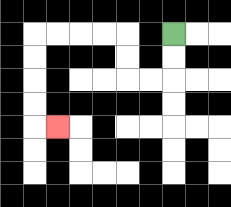{'start': '[7, 1]', 'end': '[2, 5]', 'path_directions': 'D,D,L,L,U,U,L,L,L,L,D,D,D,D,R', 'path_coordinates': '[[7, 1], [7, 2], [7, 3], [6, 3], [5, 3], [5, 2], [5, 1], [4, 1], [3, 1], [2, 1], [1, 1], [1, 2], [1, 3], [1, 4], [1, 5], [2, 5]]'}